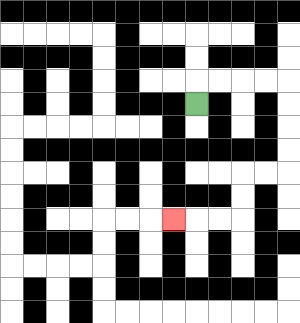{'start': '[8, 4]', 'end': '[7, 9]', 'path_directions': 'U,R,R,R,R,D,D,D,D,L,L,D,D,L,L,L', 'path_coordinates': '[[8, 4], [8, 3], [9, 3], [10, 3], [11, 3], [12, 3], [12, 4], [12, 5], [12, 6], [12, 7], [11, 7], [10, 7], [10, 8], [10, 9], [9, 9], [8, 9], [7, 9]]'}